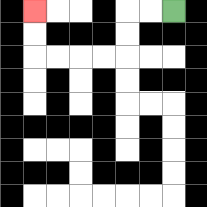{'start': '[7, 0]', 'end': '[1, 0]', 'path_directions': 'L,L,D,D,L,L,L,L,U,U', 'path_coordinates': '[[7, 0], [6, 0], [5, 0], [5, 1], [5, 2], [4, 2], [3, 2], [2, 2], [1, 2], [1, 1], [1, 0]]'}